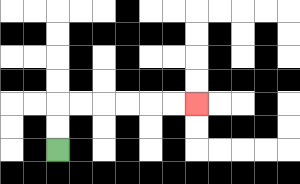{'start': '[2, 6]', 'end': '[8, 4]', 'path_directions': 'U,U,R,R,R,R,R,R', 'path_coordinates': '[[2, 6], [2, 5], [2, 4], [3, 4], [4, 4], [5, 4], [6, 4], [7, 4], [8, 4]]'}